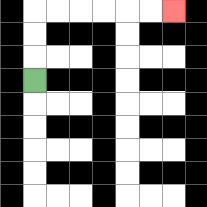{'start': '[1, 3]', 'end': '[7, 0]', 'path_directions': 'U,U,U,R,R,R,R,R,R', 'path_coordinates': '[[1, 3], [1, 2], [1, 1], [1, 0], [2, 0], [3, 0], [4, 0], [5, 0], [6, 0], [7, 0]]'}